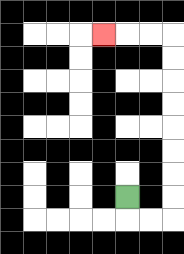{'start': '[5, 8]', 'end': '[4, 1]', 'path_directions': 'D,R,R,U,U,U,U,U,U,U,U,L,L,L', 'path_coordinates': '[[5, 8], [5, 9], [6, 9], [7, 9], [7, 8], [7, 7], [7, 6], [7, 5], [7, 4], [7, 3], [7, 2], [7, 1], [6, 1], [5, 1], [4, 1]]'}